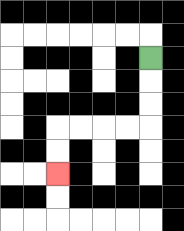{'start': '[6, 2]', 'end': '[2, 7]', 'path_directions': 'D,D,D,L,L,L,L,D,D', 'path_coordinates': '[[6, 2], [6, 3], [6, 4], [6, 5], [5, 5], [4, 5], [3, 5], [2, 5], [2, 6], [2, 7]]'}